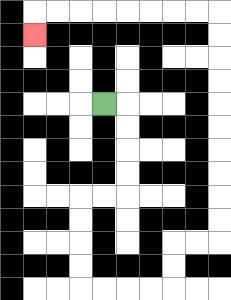{'start': '[4, 4]', 'end': '[1, 1]', 'path_directions': 'R,D,D,D,D,L,L,D,D,D,D,R,R,R,R,U,U,R,R,U,U,U,U,U,U,U,U,U,U,L,L,L,L,L,L,L,L,D', 'path_coordinates': '[[4, 4], [5, 4], [5, 5], [5, 6], [5, 7], [5, 8], [4, 8], [3, 8], [3, 9], [3, 10], [3, 11], [3, 12], [4, 12], [5, 12], [6, 12], [7, 12], [7, 11], [7, 10], [8, 10], [9, 10], [9, 9], [9, 8], [9, 7], [9, 6], [9, 5], [9, 4], [9, 3], [9, 2], [9, 1], [9, 0], [8, 0], [7, 0], [6, 0], [5, 0], [4, 0], [3, 0], [2, 0], [1, 0], [1, 1]]'}